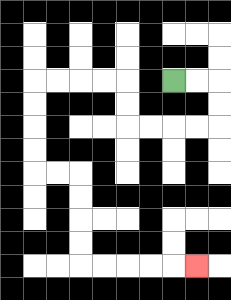{'start': '[7, 3]', 'end': '[8, 11]', 'path_directions': 'R,R,D,D,L,L,L,L,U,U,L,L,L,L,D,D,D,D,R,R,D,D,D,D,R,R,R,R,R', 'path_coordinates': '[[7, 3], [8, 3], [9, 3], [9, 4], [9, 5], [8, 5], [7, 5], [6, 5], [5, 5], [5, 4], [5, 3], [4, 3], [3, 3], [2, 3], [1, 3], [1, 4], [1, 5], [1, 6], [1, 7], [2, 7], [3, 7], [3, 8], [3, 9], [3, 10], [3, 11], [4, 11], [5, 11], [6, 11], [7, 11], [8, 11]]'}